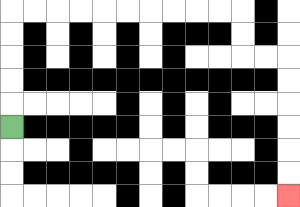{'start': '[0, 5]', 'end': '[12, 8]', 'path_directions': 'U,U,U,U,U,R,R,R,R,R,R,R,R,R,R,D,D,R,R,D,D,D,D,D,D', 'path_coordinates': '[[0, 5], [0, 4], [0, 3], [0, 2], [0, 1], [0, 0], [1, 0], [2, 0], [3, 0], [4, 0], [5, 0], [6, 0], [7, 0], [8, 0], [9, 0], [10, 0], [10, 1], [10, 2], [11, 2], [12, 2], [12, 3], [12, 4], [12, 5], [12, 6], [12, 7], [12, 8]]'}